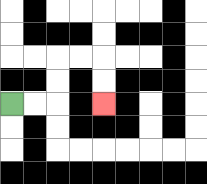{'start': '[0, 4]', 'end': '[4, 4]', 'path_directions': 'R,R,U,U,R,R,D,D', 'path_coordinates': '[[0, 4], [1, 4], [2, 4], [2, 3], [2, 2], [3, 2], [4, 2], [4, 3], [4, 4]]'}